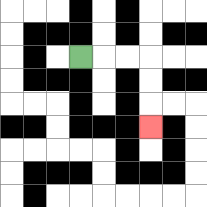{'start': '[3, 2]', 'end': '[6, 5]', 'path_directions': 'R,R,R,D,D,D', 'path_coordinates': '[[3, 2], [4, 2], [5, 2], [6, 2], [6, 3], [6, 4], [6, 5]]'}